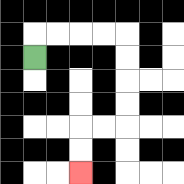{'start': '[1, 2]', 'end': '[3, 7]', 'path_directions': 'U,R,R,R,R,D,D,D,D,L,L,D,D', 'path_coordinates': '[[1, 2], [1, 1], [2, 1], [3, 1], [4, 1], [5, 1], [5, 2], [5, 3], [5, 4], [5, 5], [4, 5], [3, 5], [3, 6], [3, 7]]'}